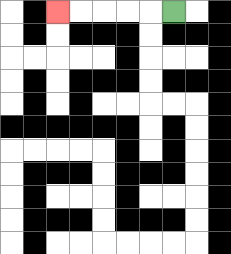{'start': '[7, 0]', 'end': '[2, 0]', 'path_directions': 'L,L,L,L,L', 'path_coordinates': '[[7, 0], [6, 0], [5, 0], [4, 0], [3, 0], [2, 0]]'}